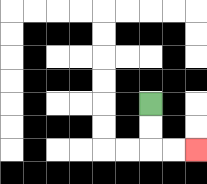{'start': '[6, 4]', 'end': '[8, 6]', 'path_directions': 'D,D,R,R', 'path_coordinates': '[[6, 4], [6, 5], [6, 6], [7, 6], [8, 6]]'}